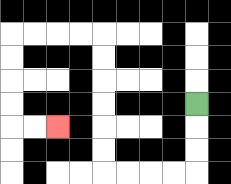{'start': '[8, 4]', 'end': '[2, 5]', 'path_directions': 'D,D,D,L,L,L,L,U,U,U,U,U,U,L,L,L,L,D,D,D,D,R,R', 'path_coordinates': '[[8, 4], [8, 5], [8, 6], [8, 7], [7, 7], [6, 7], [5, 7], [4, 7], [4, 6], [4, 5], [4, 4], [4, 3], [4, 2], [4, 1], [3, 1], [2, 1], [1, 1], [0, 1], [0, 2], [0, 3], [0, 4], [0, 5], [1, 5], [2, 5]]'}